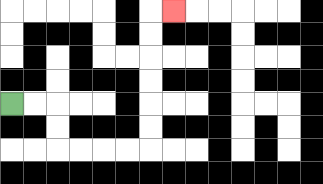{'start': '[0, 4]', 'end': '[7, 0]', 'path_directions': 'R,R,D,D,R,R,R,R,U,U,U,U,U,U,R', 'path_coordinates': '[[0, 4], [1, 4], [2, 4], [2, 5], [2, 6], [3, 6], [4, 6], [5, 6], [6, 6], [6, 5], [6, 4], [6, 3], [6, 2], [6, 1], [6, 0], [7, 0]]'}